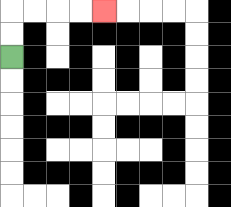{'start': '[0, 2]', 'end': '[4, 0]', 'path_directions': 'U,U,R,R,R,R', 'path_coordinates': '[[0, 2], [0, 1], [0, 0], [1, 0], [2, 0], [3, 0], [4, 0]]'}